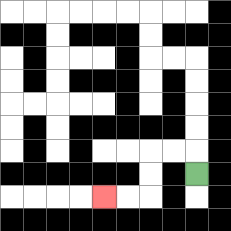{'start': '[8, 7]', 'end': '[4, 8]', 'path_directions': 'U,L,L,D,D,L,L', 'path_coordinates': '[[8, 7], [8, 6], [7, 6], [6, 6], [6, 7], [6, 8], [5, 8], [4, 8]]'}